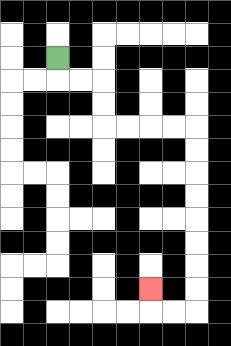{'start': '[2, 2]', 'end': '[6, 12]', 'path_directions': 'D,R,R,D,D,R,R,R,R,D,D,D,D,D,D,D,D,L,L,U', 'path_coordinates': '[[2, 2], [2, 3], [3, 3], [4, 3], [4, 4], [4, 5], [5, 5], [6, 5], [7, 5], [8, 5], [8, 6], [8, 7], [8, 8], [8, 9], [8, 10], [8, 11], [8, 12], [8, 13], [7, 13], [6, 13], [6, 12]]'}